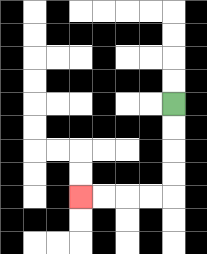{'start': '[7, 4]', 'end': '[3, 8]', 'path_directions': 'D,D,D,D,L,L,L,L', 'path_coordinates': '[[7, 4], [7, 5], [7, 6], [7, 7], [7, 8], [6, 8], [5, 8], [4, 8], [3, 8]]'}